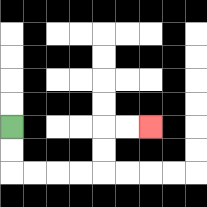{'start': '[0, 5]', 'end': '[6, 5]', 'path_directions': 'D,D,R,R,R,R,U,U,R,R', 'path_coordinates': '[[0, 5], [0, 6], [0, 7], [1, 7], [2, 7], [3, 7], [4, 7], [4, 6], [4, 5], [5, 5], [6, 5]]'}